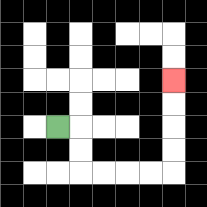{'start': '[2, 5]', 'end': '[7, 3]', 'path_directions': 'R,D,D,R,R,R,R,U,U,U,U', 'path_coordinates': '[[2, 5], [3, 5], [3, 6], [3, 7], [4, 7], [5, 7], [6, 7], [7, 7], [7, 6], [7, 5], [7, 4], [7, 3]]'}